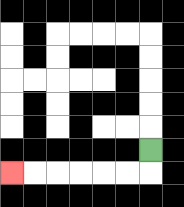{'start': '[6, 6]', 'end': '[0, 7]', 'path_directions': 'D,L,L,L,L,L,L', 'path_coordinates': '[[6, 6], [6, 7], [5, 7], [4, 7], [3, 7], [2, 7], [1, 7], [0, 7]]'}